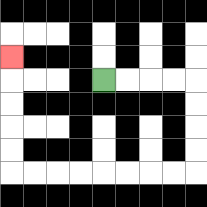{'start': '[4, 3]', 'end': '[0, 2]', 'path_directions': 'R,R,R,R,D,D,D,D,L,L,L,L,L,L,L,L,U,U,U,U,U', 'path_coordinates': '[[4, 3], [5, 3], [6, 3], [7, 3], [8, 3], [8, 4], [8, 5], [8, 6], [8, 7], [7, 7], [6, 7], [5, 7], [4, 7], [3, 7], [2, 7], [1, 7], [0, 7], [0, 6], [0, 5], [0, 4], [0, 3], [0, 2]]'}